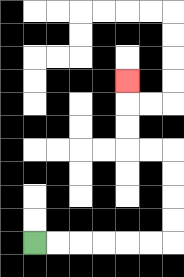{'start': '[1, 10]', 'end': '[5, 3]', 'path_directions': 'R,R,R,R,R,R,U,U,U,U,L,L,U,U,U', 'path_coordinates': '[[1, 10], [2, 10], [3, 10], [4, 10], [5, 10], [6, 10], [7, 10], [7, 9], [7, 8], [7, 7], [7, 6], [6, 6], [5, 6], [5, 5], [5, 4], [5, 3]]'}